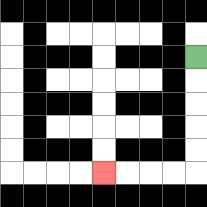{'start': '[8, 2]', 'end': '[4, 7]', 'path_directions': 'D,D,D,D,D,L,L,L,L', 'path_coordinates': '[[8, 2], [8, 3], [8, 4], [8, 5], [8, 6], [8, 7], [7, 7], [6, 7], [5, 7], [4, 7]]'}